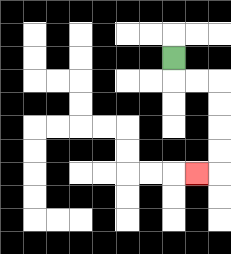{'start': '[7, 2]', 'end': '[8, 7]', 'path_directions': 'D,R,R,D,D,D,D,L', 'path_coordinates': '[[7, 2], [7, 3], [8, 3], [9, 3], [9, 4], [9, 5], [9, 6], [9, 7], [8, 7]]'}